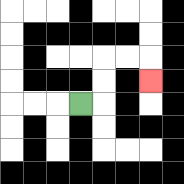{'start': '[3, 4]', 'end': '[6, 3]', 'path_directions': 'R,U,U,R,R,D', 'path_coordinates': '[[3, 4], [4, 4], [4, 3], [4, 2], [5, 2], [6, 2], [6, 3]]'}